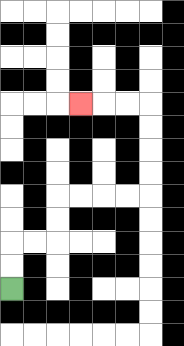{'start': '[0, 12]', 'end': '[3, 4]', 'path_directions': 'U,U,R,R,U,U,R,R,R,R,U,U,U,U,L,L,L', 'path_coordinates': '[[0, 12], [0, 11], [0, 10], [1, 10], [2, 10], [2, 9], [2, 8], [3, 8], [4, 8], [5, 8], [6, 8], [6, 7], [6, 6], [6, 5], [6, 4], [5, 4], [4, 4], [3, 4]]'}